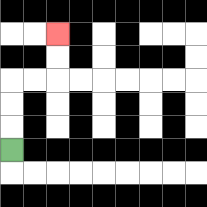{'start': '[0, 6]', 'end': '[2, 1]', 'path_directions': 'U,U,U,R,R,U,U', 'path_coordinates': '[[0, 6], [0, 5], [0, 4], [0, 3], [1, 3], [2, 3], [2, 2], [2, 1]]'}